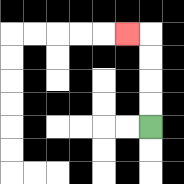{'start': '[6, 5]', 'end': '[5, 1]', 'path_directions': 'U,U,U,U,L', 'path_coordinates': '[[6, 5], [6, 4], [6, 3], [6, 2], [6, 1], [5, 1]]'}